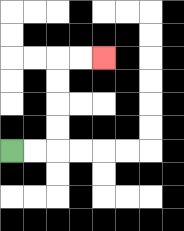{'start': '[0, 6]', 'end': '[4, 2]', 'path_directions': 'R,R,U,U,U,U,R,R', 'path_coordinates': '[[0, 6], [1, 6], [2, 6], [2, 5], [2, 4], [2, 3], [2, 2], [3, 2], [4, 2]]'}